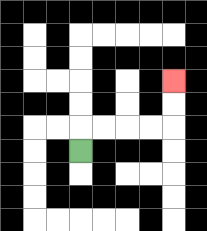{'start': '[3, 6]', 'end': '[7, 3]', 'path_directions': 'U,R,R,R,R,U,U', 'path_coordinates': '[[3, 6], [3, 5], [4, 5], [5, 5], [6, 5], [7, 5], [7, 4], [7, 3]]'}